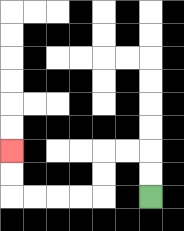{'start': '[6, 8]', 'end': '[0, 6]', 'path_directions': 'U,U,L,L,D,D,L,L,L,L,U,U', 'path_coordinates': '[[6, 8], [6, 7], [6, 6], [5, 6], [4, 6], [4, 7], [4, 8], [3, 8], [2, 8], [1, 8], [0, 8], [0, 7], [0, 6]]'}